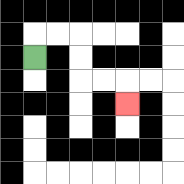{'start': '[1, 2]', 'end': '[5, 4]', 'path_directions': 'U,R,R,D,D,R,R,D', 'path_coordinates': '[[1, 2], [1, 1], [2, 1], [3, 1], [3, 2], [3, 3], [4, 3], [5, 3], [5, 4]]'}